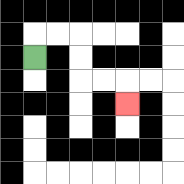{'start': '[1, 2]', 'end': '[5, 4]', 'path_directions': 'U,R,R,D,D,R,R,D', 'path_coordinates': '[[1, 2], [1, 1], [2, 1], [3, 1], [3, 2], [3, 3], [4, 3], [5, 3], [5, 4]]'}